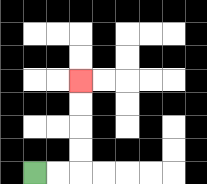{'start': '[1, 7]', 'end': '[3, 3]', 'path_directions': 'R,R,U,U,U,U', 'path_coordinates': '[[1, 7], [2, 7], [3, 7], [3, 6], [3, 5], [3, 4], [3, 3]]'}